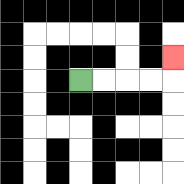{'start': '[3, 3]', 'end': '[7, 2]', 'path_directions': 'R,R,R,R,U', 'path_coordinates': '[[3, 3], [4, 3], [5, 3], [6, 3], [7, 3], [7, 2]]'}